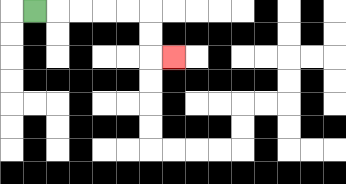{'start': '[1, 0]', 'end': '[7, 2]', 'path_directions': 'R,R,R,R,R,D,D,R', 'path_coordinates': '[[1, 0], [2, 0], [3, 0], [4, 0], [5, 0], [6, 0], [6, 1], [6, 2], [7, 2]]'}